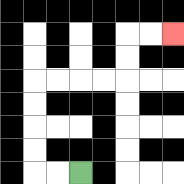{'start': '[3, 7]', 'end': '[7, 1]', 'path_directions': 'L,L,U,U,U,U,R,R,R,R,U,U,R,R', 'path_coordinates': '[[3, 7], [2, 7], [1, 7], [1, 6], [1, 5], [1, 4], [1, 3], [2, 3], [3, 3], [4, 3], [5, 3], [5, 2], [5, 1], [6, 1], [7, 1]]'}